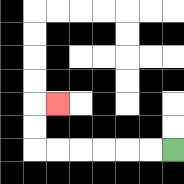{'start': '[7, 6]', 'end': '[2, 4]', 'path_directions': 'L,L,L,L,L,L,U,U,R', 'path_coordinates': '[[7, 6], [6, 6], [5, 6], [4, 6], [3, 6], [2, 6], [1, 6], [1, 5], [1, 4], [2, 4]]'}